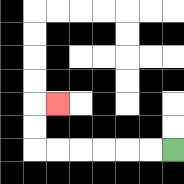{'start': '[7, 6]', 'end': '[2, 4]', 'path_directions': 'L,L,L,L,L,L,U,U,R', 'path_coordinates': '[[7, 6], [6, 6], [5, 6], [4, 6], [3, 6], [2, 6], [1, 6], [1, 5], [1, 4], [2, 4]]'}